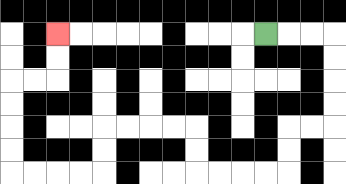{'start': '[11, 1]', 'end': '[2, 1]', 'path_directions': 'R,R,R,D,D,D,D,L,L,D,D,L,L,L,L,U,U,L,L,L,L,D,D,L,L,L,L,U,U,U,U,R,R,U,U', 'path_coordinates': '[[11, 1], [12, 1], [13, 1], [14, 1], [14, 2], [14, 3], [14, 4], [14, 5], [13, 5], [12, 5], [12, 6], [12, 7], [11, 7], [10, 7], [9, 7], [8, 7], [8, 6], [8, 5], [7, 5], [6, 5], [5, 5], [4, 5], [4, 6], [4, 7], [3, 7], [2, 7], [1, 7], [0, 7], [0, 6], [0, 5], [0, 4], [0, 3], [1, 3], [2, 3], [2, 2], [2, 1]]'}